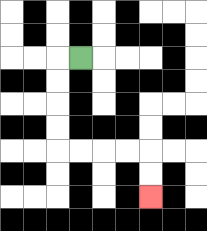{'start': '[3, 2]', 'end': '[6, 8]', 'path_directions': 'L,D,D,D,D,R,R,R,R,D,D', 'path_coordinates': '[[3, 2], [2, 2], [2, 3], [2, 4], [2, 5], [2, 6], [3, 6], [4, 6], [5, 6], [6, 6], [6, 7], [6, 8]]'}